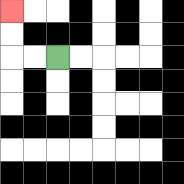{'start': '[2, 2]', 'end': '[0, 0]', 'path_directions': 'L,L,U,U', 'path_coordinates': '[[2, 2], [1, 2], [0, 2], [0, 1], [0, 0]]'}